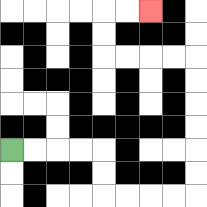{'start': '[0, 6]', 'end': '[6, 0]', 'path_directions': 'R,R,R,R,D,D,R,R,R,R,U,U,U,U,U,U,L,L,L,L,U,U,R,R', 'path_coordinates': '[[0, 6], [1, 6], [2, 6], [3, 6], [4, 6], [4, 7], [4, 8], [5, 8], [6, 8], [7, 8], [8, 8], [8, 7], [8, 6], [8, 5], [8, 4], [8, 3], [8, 2], [7, 2], [6, 2], [5, 2], [4, 2], [4, 1], [4, 0], [5, 0], [6, 0]]'}